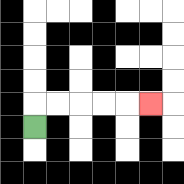{'start': '[1, 5]', 'end': '[6, 4]', 'path_directions': 'U,R,R,R,R,R', 'path_coordinates': '[[1, 5], [1, 4], [2, 4], [3, 4], [4, 4], [5, 4], [6, 4]]'}